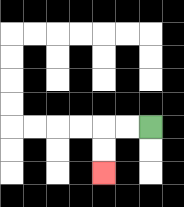{'start': '[6, 5]', 'end': '[4, 7]', 'path_directions': 'L,L,D,D', 'path_coordinates': '[[6, 5], [5, 5], [4, 5], [4, 6], [4, 7]]'}